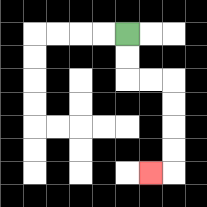{'start': '[5, 1]', 'end': '[6, 7]', 'path_directions': 'D,D,R,R,D,D,D,D,L', 'path_coordinates': '[[5, 1], [5, 2], [5, 3], [6, 3], [7, 3], [7, 4], [7, 5], [7, 6], [7, 7], [6, 7]]'}